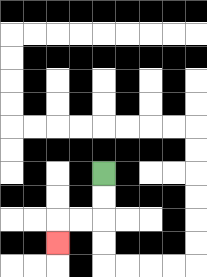{'start': '[4, 7]', 'end': '[2, 10]', 'path_directions': 'D,D,L,L,D', 'path_coordinates': '[[4, 7], [4, 8], [4, 9], [3, 9], [2, 9], [2, 10]]'}